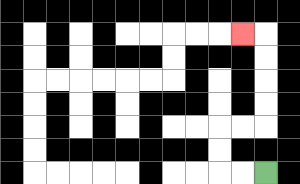{'start': '[11, 7]', 'end': '[10, 1]', 'path_directions': 'L,L,U,U,R,R,U,U,U,U,L', 'path_coordinates': '[[11, 7], [10, 7], [9, 7], [9, 6], [9, 5], [10, 5], [11, 5], [11, 4], [11, 3], [11, 2], [11, 1], [10, 1]]'}